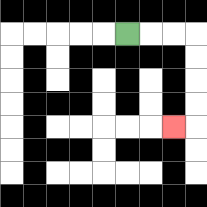{'start': '[5, 1]', 'end': '[7, 5]', 'path_directions': 'R,R,R,D,D,D,D,L', 'path_coordinates': '[[5, 1], [6, 1], [7, 1], [8, 1], [8, 2], [8, 3], [8, 4], [8, 5], [7, 5]]'}